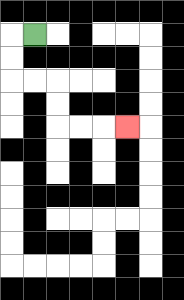{'start': '[1, 1]', 'end': '[5, 5]', 'path_directions': 'L,D,D,R,R,D,D,R,R,R', 'path_coordinates': '[[1, 1], [0, 1], [0, 2], [0, 3], [1, 3], [2, 3], [2, 4], [2, 5], [3, 5], [4, 5], [5, 5]]'}